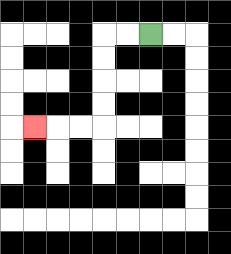{'start': '[6, 1]', 'end': '[1, 5]', 'path_directions': 'L,L,D,D,D,D,L,L,L', 'path_coordinates': '[[6, 1], [5, 1], [4, 1], [4, 2], [4, 3], [4, 4], [4, 5], [3, 5], [2, 5], [1, 5]]'}